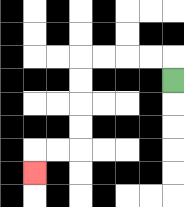{'start': '[7, 3]', 'end': '[1, 7]', 'path_directions': 'U,L,L,L,L,D,D,D,D,L,L,D', 'path_coordinates': '[[7, 3], [7, 2], [6, 2], [5, 2], [4, 2], [3, 2], [3, 3], [3, 4], [3, 5], [3, 6], [2, 6], [1, 6], [1, 7]]'}